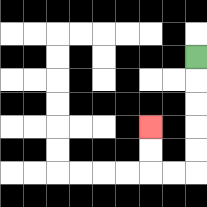{'start': '[8, 2]', 'end': '[6, 5]', 'path_directions': 'D,D,D,D,D,L,L,U,U', 'path_coordinates': '[[8, 2], [8, 3], [8, 4], [8, 5], [8, 6], [8, 7], [7, 7], [6, 7], [6, 6], [6, 5]]'}